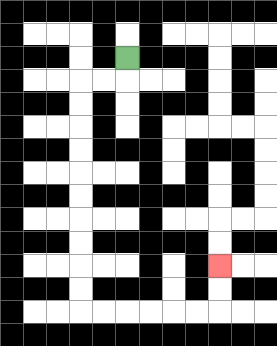{'start': '[5, 2]', 'end': '[9, 11]', 'path_directions': 'D,L,L,D,D,D,D,D,D,D,D,D,D,R,R,R,R,R,R,U,U', 'path_coordinates': '[[5, 2], [5, 3], [4, 3], [3, 3], [3, 4], [3, 5], [3, 6], [3, 7], [3, 8], [3, 9], [3, 10], [3, 11], [3, 12], [3, 13], [4, 13], [5, 13], [6, 13], [7, 13], [8, 13], [9, 13], [9, 12], [9, 11]]'}